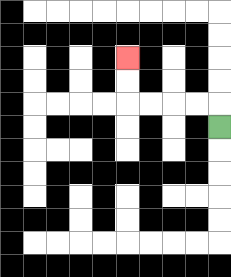{'start': '[9, 5]', 'end': '[5, 2]', 'path_directions': 'U,L,L,L,L,U,U', 'path_coordinates': '[[9, 5], [9, 4], [8, 4], [7, 4], [6, 4], [5, 4], [5, 3], [5, 2]]'}